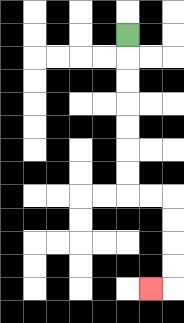{'start': '[5, 1]', 'end': '[6, 12]', 'path_directions': 'D,D,D,D,D,D,D,R,R,D,D,D,D,L', 'path_coordinates': '[[5, 1], [5, 2], [5, 3], [5, 4], [5, 5], [5, 6], [5, 7], [5, 8], [6, 8], [7, 8], [7, 9], [7, 10], [7, 11], [7, 12], [6, 12]]'}